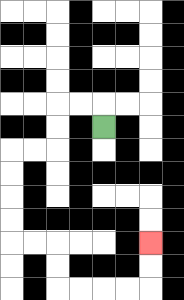{'start': '[4, 5]', 'end': '[6, 10]', 'path_directions': 'U,L,L,D,D,L,L,D,D,D,D,R,R,D,D,R,R,R,R,U,U', 'path_coordinates': '[[4, 5], [4, 4], [3, 4], [2, 4], [2, 5], [2, 6], [1, 6], [0, 6], [0, 7], [0, 8], [0, 9], [0, 10], [1, 10], [2, 10], [2, 11], [2, 12], [3, 12], [4, 12], [5, 12], [6, 12], [6, 11], [6, 10]]'}